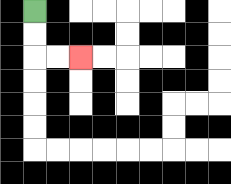{'start': '[1, 0]', 'end': '[3, 2]', 'path_directions': 'D,D,R,R', 'path_coordinates': '[[1, 0], [1, 1], [1, 2], [2, 2], [3, 2]]'}